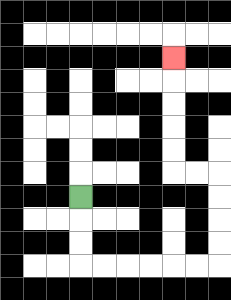{'start': '[3, 8]', 'end': '[7, 2]', 'path_directions': 'D,D,D,R,R,R,R,R,R,U,U,U,U,L,L,U,U,U,U,U', 'path_coordinates': '[[3, 8], [3, 9], [3, 10], [3, 11], [4, 11], [5, 11], [6, 11], [7, 11], [8, 11], [9, 11], [9, 10], [9, 9], [9, 8], [9, 7], [8, 7], [7, 7], [7, 6], [7, 5], [7, 4], [7, 3], [7, 2]]'}